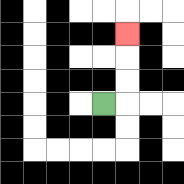{'start': '[4, 4]', 'end': '[5, 1]', 'path_directions': 'R,U,U,U', 'path_coordinates': '[[4, 4], [5, 4], [5, 3], [5, 2], [5, 1]]'}